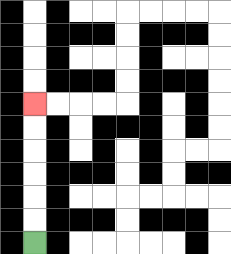{'start': '[1, 10]', 'end': '[1, 4]', 'path_directions': 'U,U,U,U,U,U', 'path_coordinates': '[[1, 10], [1, 9], [1, 8], [1, 7], [1, 6], [1, 5], [1, 4]]'}